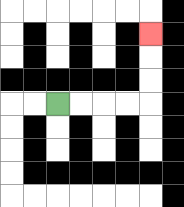{'start': '[2, 4]', 'end': '[6, 1]', 'path_directions': 'R,R,R,R,U,U,U', 'path_coordinates': '[[2, 4], [3, 4], [4, 4], [5, 4], [6, 4], [6, 3], [6, 2], [6, 1]]'}